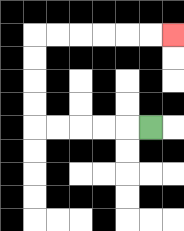{'start': '[6, 5]', 'end': '[7, 1]', 'path_directions': 'L,L,L,L,L,U,U,U,U,R,R,R,R,R,R', 'path_coordinates': '[[6, 5], [5, 5], [4, 5], [3, 5], [2, 5], [1, 5], [1, 4], [1, 3], [1, 2], [1, 1], [2, 1], [3, 1], [4, 1], [5, 1], [6, 1], [7, 1]]'}